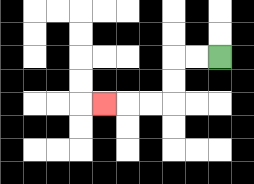{'start': '[9, 2]', 'end': '[4, 4]', 'path_directions': 'L,L,D,D,L,L,L', 'path_coordinates': '[[9, 2], [8, 2], [7, 2], [7, 3], [7, 4], [6, 4], [5, 4], [4, 4]]'}